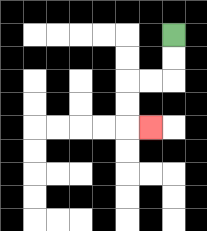{'start': '[7, 1]', 'end': '[6, 5]', 'path_directions': 'D,D,L,L,D,D,R', 'path_coordinates': '[[7, 1], [7, 2], [7, 3], [6, 3], [5, 3], [5, 4], [5, 5], [6, 5]]'}